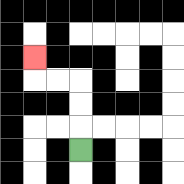{'start': '[3, 6]', 'end': '[1, 2]', 'path_directions': 'U,U,U,L,L,U', 'path_coordinates': '[[3, 6], [3, 5], [3, 4], [3, 3], [2, 3], [1, 3], [1, 2]]'}